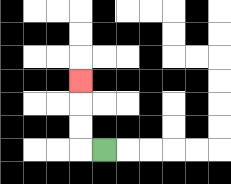{'start': '[4, 6]', 'end': '[3, 3]', 'path_directions': 'L,U,U,U', 'path_coordinates': '[[4, 6], [3, 6], [3, 5], [3, 4], [3, 3]]'}